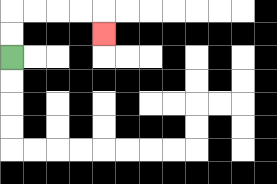{'start': '[0, 2]', 'end': '[4, 1]', 'path_directions': 'U,U,R,R,R,R,D', 'path_coordinates': '[[0, 2], [0, 1], [0, 0], [1, 0], [2, 0], [3, 0], [4, 0], [4, 1]]'}